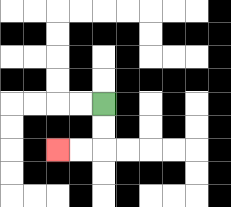{'start': '[4, 4]', 'end': '[2, 6]', 'path_directions': 'D,D,L,L', 'path_coordinates': '[[4, 4], [4, 5], [4, 6], [3, 6], [2, 6]]'}